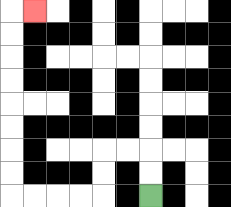{'start': '[6, 8]', 'end': '[1, 0]', 'path_directions': 'U,U,L,L,D,D,L,L,L,L,U,U,U,U,U,U,U,U,R', 'path_coordinates': '[[6, 8], [6, 7], [6, 6], [5, 6], [4, 6], [4, 7], [4, 8], [3, 8], [2, 8], [1, 8], [0, 8], [0, 7], [0, 6], [0, 5], [0, 4], [0, 3], [0, 2], [0, 1], [0, 0], [1, 0]]'}